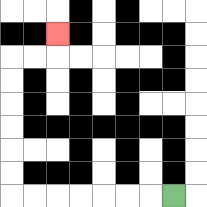{'start': '[7, 8]', 'end': '[2, 1]', 'path_directions': 'L,L,L,L,L,L,L,U,U,U,U,U,U,R,R,U', 'path_coordinates': '[[7, 8], [6, 8], [5, 8], [4, 8], [3, 8], [2, 8], [1, 8], [0, 8], [0, 7], [0, 6], [0, 5], [0, 4], [0, 3], [0, 2], [1, 2], [2, 2], [2, 1]]'}